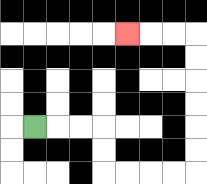{'start': '[1, 5]', 'end': '[5, 1]', 'path_directions': 'R,R,R,D,D,R,R,R,R,U,U,U,U,U,U,L,L,L', 'path_coordinates': '[[1, 5], [2, 5], [3, 5], [4, 5], [4, 6], [4, 7], [5, 7], [6, 7], [7, 7], [8, 7], [8, 6], [8, 5], [8, 4], [8, 3], [8, 2], [8, 1], [7, 1], [6, 1], [5, 1]]'}